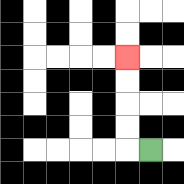{'start': '[6, 6]', 'end': '[5, 2]', 'path_directions': 'L,U,U,U,U', 'path_coordinates': '[[6, 6], [5, 6], [5, 5], [5, 4], [5, 3], [5, 2]]'}